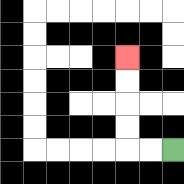{'start': '[7, 6]', 'end': '[5, 2]', 'path_directions': 'L,L,U,U,U,U', 'path_coordinates': '[[7, 6], [6, 6], [5, 6], [5, 5], [5, 4], [5, 3], [5, 2]]'}